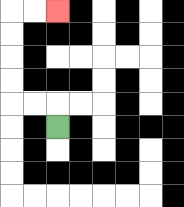{'start': '[2, 5]', 'end': '[2, 0]', 'path_directions': 'U,L,L,U,U,U,U,R,R', 'path_coordinates': '[[2, 5], [2, 4], [1, 4], [0, 4], [0, 3], [0, 2], [0, 1], [0, 0], [1, 0], [2, 0]]'}